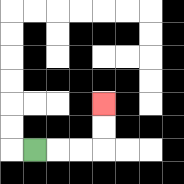{'start': '[1, 6]', 'end': '[4, 4]', 'path_directions': 'R,R,R,U,U', 'path_coordinates': '[[1, 6], [2, 6], [3, 6], [4, 6], [4, 5], [4, 4]]'}